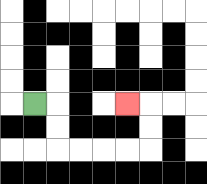{'start': '[1, 4]', 'end': '[5, 4]', 'path_directions': 'R,D,D,R,R,R,R,U,U,L', 'path_coordinates': '[[1, 4], [2, 4], [2, 5], [2, 6], [3, 6], [4, 6], [5, 6], [6, 6], [6, 5], [6, 4], [5, 4]]'}